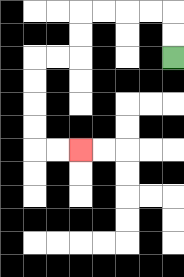{'start': '[7, 2]', 'end': '[3, 6]', 'path_directions': 'U,U,L,L,L,L,D,D,L,L,D,D,D,D,R,R', 'path_coordinates': '[[7, 2], [7, 1], [7, 0], [6, 0], [5, 0], [4, 0], [3, 0], [3, 1], [3, 2], [2, 2], [1, 2], [1, 3], [1, 4], [1, 5], [1, 6], [2, 6], [3, 6]]'}